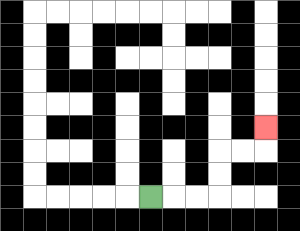{'start': '[6, 8]', 'end': '[11, 5]', 'path_directions': 'R,R,R,U,U,R,R,U', 'path_coordinates': '[[6, 8], [7, 8], [8, 8], [9, 8], [9, 7], [9, 6], [10, 6], [11, 6], [11, 5]]'}